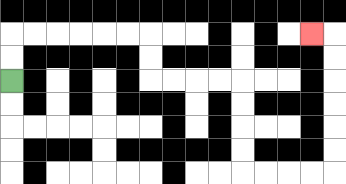{'start': '[0, 3]', 'end': '[13, 1]', 'path_directions': 'U,U,R,R,R,R,R,R,D,D,R,R,R,R,D,D,D,D,R,R,R,R,U,U,U,U,U,U,L', 'path_coordinates': '[[0, 3], [0, 2], [0, 1], [1, 1], [2, 1], [3, 1], [4, 1], [5, 1], [6, 1], [6, 2], [6, 3], [7, 3], [8, 3], [9, 3], [10, 3], [10, 4], [10, 5], [10, 6], [10, 7], [11, 7], [12, 7], [13, 7], [14, 7], [14, 6], [14, 5], [14, 4], [14, 3], [14, 2], [14, 1], [13, 1]]'}